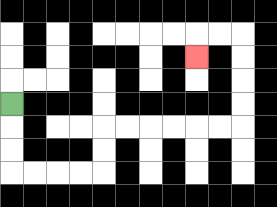{'start': '[0, 4]', 'end': '[8, 2]', 'path_directions': 'D,D,D,R,R,R,R,U,U,R,R,R,R,R,R,U,U,U,U,L,L,D', 'path_coordinates': '[[0, 4], [0, 5], [0, 6], [0, 7], [1, 7], [2, 7], [3, 7], [4, 7], [4, 6], [4, 5], [5, 5], [6, 5], [7, 5], [8, 5], [9, 5], [10, 5], [10, 4], [10, 3], [10, 2], [10, 1], [9, 1], [8, 1], [8, 2]]'}